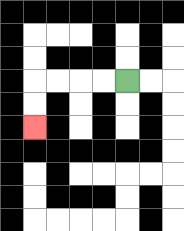{'start': '[5, 3]', 'end': '[1, 5]', 'path_directions': 'L,L,L,L,D,D', 'path_coordinates': '[[5, 3], [4, 3], [3, 3], [2, 3], [1, 3], [1, 4], [1, 5]]'}